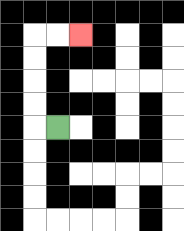{'start': '[2, 5]', 'end': '[3, 1]', 'path_directions': 'L,U,U,U,U,R,R', 'path_coordinates': '[[2, 5], [1, 5], [1, 4], [1, 3], [1, 2], [1, 1], [2, 1], [3, 1]]'}